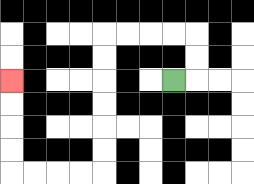{'start': '[7, 3]', 'end': '[0, 3]', 'path_directions': 'R,U,U,L,L,L,L,D,D,D,D,D,D,L,L,L,L,U,U,U,U', 'path_coordinates': '[[7, 3], [8, 3], [8, 2], [8, 1], [7, 1], [6, 1], [5, 1], [4, 1], [4, 2], [4, 3], [4, 4], [4, 5], [4, 6], [4, 7], [3, 7], [2, 7], [1, 7], [0, 7], [0, 6], [0, 5], [0, 4], [0, 3]]'}